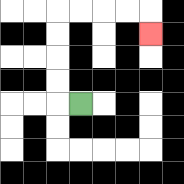{'start': '[3, 4]', 'end': '[6, 1]', 'path_directions': 'L,U,U,U,U,R,R,R,R,D', 'path_coordinates': '[[3, 4], [2, 4], [2, 3], [2, 2], [2, 1], [2, 0], [3, 0], [4, 0], [5, 0], [6, 0], [6, 1]]'}